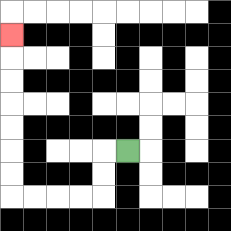{'start': '[5, 6]', 'end': '[0, 1]', 'path_directions': 'L,D,D,L,L,L,L,U,U,U,U,U,U,U', 'path_coordinates': '[[5, 6], [4, 6], [4, 7], [4, 8], [3, 8], [2, 8], [1, 8], [0, 8], [0, 7], [0, 6], [0, 5], [0, 4], [0, 3], [0, 2], [0, 1]]'}